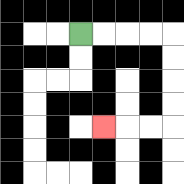{'start': '[3, 1]', 'end': '[4, 5]', 'path_directions': 'R,R,R,R,D,D,D,D,L,L,L', 'path_coordinates': '[[3, 1], [4, 1], [5, 1], [6, 1], [7, 1], [7, 2], [7, 3], [7, 4], [7, 5], [6, 5], [5, 5], [4, 5]]'}